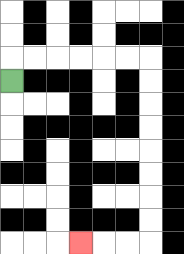{'start': '[0, 3]', 'end': '[3, 10]', 'path_directions': 'U,R,R,R,R,R,R,D,D,D,D,D,D,D,D,L,L,L', 'path_coordinates': '[[0, 3], [0, 2], [1, 2], [2, 2], [3, 2], [4, 2], [5, 2], [6, 2], [6, 3], [6, 4], [6, 5], [6, 6], [6, 7], [6, 8], [6, 9], [6, 10], [5, 10], [4, 10], [3, 10]]'}